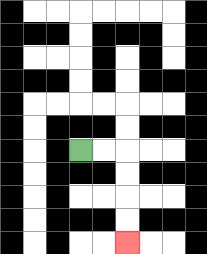{'start': '[3, 6]', 'end': '[5, 10]', 'path_directions': 'R,R,D,D,D,D', 'path_coordinates': '[[3, 6], [4, 6], [5, 6], [5, 7], [5, 8], [5, 9], [5, 10]]'}